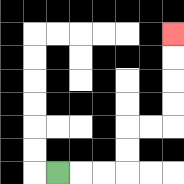{'start': '[2, 7]', 'end': '[7, 1]', 'path_directions': 'R,R,R,U,U,R,R,U,U,U,U', 'path_coordinates': '[[2, 7], [3, 7], [4, 7], [5, 7], [5, 6], [5, 5], [6, 5], [7, 5], [7, 4], [7, 3], [7, 2], [7, 1]]'}